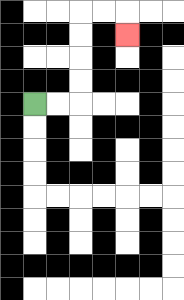{'start': '[1, 4]', 'end': '[5, 1]', 'path_directions': 'R,R,U,U,U,U,R,R,D', 'path_coordinates': '[[1, 4], [2, 4], [3, 4], [3, 3], [3, 2], [3, 1], [3, 0], [4, 0], [5, 0], [5, 1]]'}